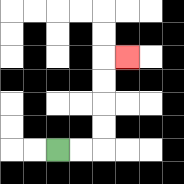{'start': '[2, 6]', 'end': '[5, 2]', 'path_directions': 'R,R,U,U,U,U,R', 'path_coordinates': '[[2, 6], [3, 6], [4, 6], [4, 5], [4, 4], [4, 3], [4, 2], [5, 2]]'}